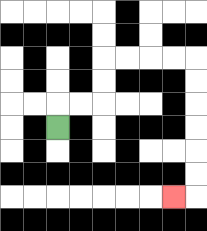{'start': '[2, 5]', 'end': '[7, 8]', 'path_directions': 'U,R,R,U,U,R,R,R,R,D,D,D,D,D,D,L', 'path_coordinates': '[[2, 5], [2, 4], [3, 4], [4, 4], [4, 3], [4, 2], [5, 2], [6, 2], [7, 2], [8, 2], [8, 3], [8, 4], [8, 5], [8, 6], [8, 7], [8, 8], [7, 8]]'}